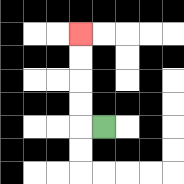{'start': '[4, 5]', 'end': '[3, 1]', 'path_directions': 'L,U,U,U,U', 'path_coordinates': '[[4, 5], [3, 5], [3, 4], [3, 3], [3, 2], [3, 1]]'}